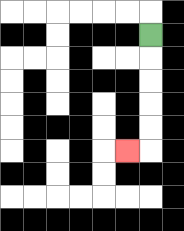{'start': '[6, 1]', 'end': '[5, 6]', 'path_directions': 'D,D,D,D,D,L', 'path_coordinates': '[[6, 1], [6, 2], [6, 3], [6, 4], [6, 5], [6, 6], [5, 6]]'}